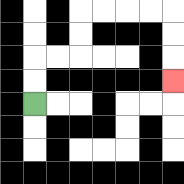{'start': '[1, 4]', 'end': '[7, 3]', 'path_directions': 'U,U,R,R,U,U,R,R,R,R,D,D,D', 'path_coordinates': '[[1, 4], [1, 3], [1, 2], [2, 2], [3, 2], [3, 1], [3, 0], [4, 0], [5, 0], [6, 0], [7, 0], [7, 1], [7, 2], [7, 3]]'}